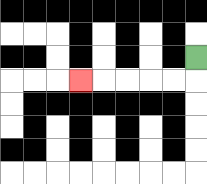{'start': '[8, 2]', 'end': '[3, 3]', 'path_directions': 'D,L,L,L,L,L', 'path_coordinates': '[[8, 2], [8, 3], [7, 3], [6, 3], [5, 3], [4, 3], [3, 3]]'}